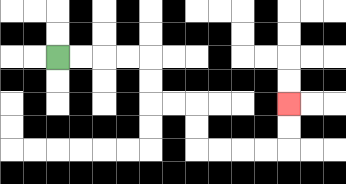{'start': '[2, 2]', 'end': '[12, 4]', 'path_directions': 'R,R,R,R,D,D,R,R,D,D,R,R,R,R,U,U', 'path_coordinates': '[[2, 2], [3, 2], [4, 2], [5, 2], [6, 2], [6, 3], [6, 4], [7, 4], [8, 4], [8, 5], [8, 6], [9, 6], [10, 6], [11, 6], [12, 6], [12, 5], [12, 4]]'}